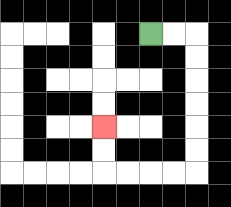{'start': '[6, 1]', 'end': '[4, 5]', 'path_directions': 'R,R,D,D,D,D,D,D,L,L,L,L,U,U', 'path_coordinates': '[[6, 1], [7, 1], [8, 1], [8, 2], [8, 3], [8, 4], [8, 5], [8, 6], [8, 7], [7, 7], [6, 7], [5, 7], [4, 7], [4, 6], [4, 5]]'}